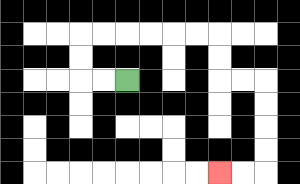{'start': '[5, 3]', 'end': '[9, 7]', 'path_directions': 'L,L,U,U,R,R,R,R,R,R,D,D,R,R,D,D,D,D,L,L', 'path_coordinates': '[[5, 3], [4, 3], [3, 3], [3, 2], [3, 1], [4, 1], [5, 1], [6, 1], [7, 1], [8, 1], [9, 1], [9, 2], [9, 3], [10, 3], [11, 3], [11, 4], [11, 5], [11, 6], [11, 7], [10, 7], [9, 7]]'}